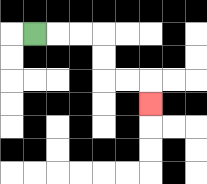{'start': '[1, 1]', 'end': '[6, 4]', 'path_directions': 'R,R,R,D,D,R,R,D', 'path_coordinates': '[[1, 1], [2, 1], [3, 1], [4, 1], [4, 2], [4, 3], [5, 3], [6, 3], [6, 4]]'}